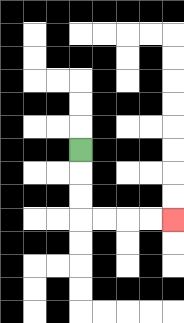{'start': '[3, 6]', 'end': '[7, 9]', 'path_directions': 'D,D,D,R,R,R,R', 'path_coordinates': '[[3, 6], [3, 7], [3, 8], [3, 9], [4, 9], [5, 9], [6, 9], [7, 9]]'}